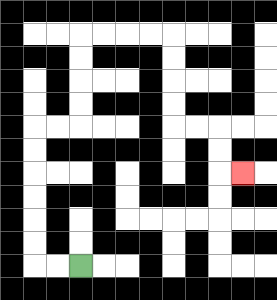{'start': '[3, 11]', 'end': '[10, 7]', 'path_directions': 'L,L,U,U,U,U,U,U,R,R,U,U,U,U,R,R,R,R,D,D,D,D,R,R,D,D,R', 'path_coordinates': '[[3, 11], [2, 11], [1, 11], [1, 10], [1, 9], [1, 8], [1, 7], [1, 6], [1, 5], [2, 5], [3, 5], [3, 4], [3, 3], [3, 2], [3, 1], [4, 1], [5, 1], [6, 1], [7, 1], [7, 2], [7, 3], [7, 4], [7, 5], [8, 5], [9, 5], [9, 6], [9, 7], [10, 7]]'}